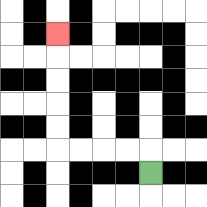{'start': '[6, 7]', 'end': '[2, 1]', 'path_directions': 'U,L,L,L,L,U,U,U,U,U', 'path_coordinates': '[[6, 7], [6, 6], [5, 6], [4, 6], [3, 6], [2, 6], [2, 5], [2, 4], [2, 3], [2, 2], [2, 1]]'}